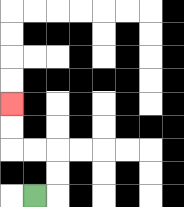{'start': '[1, 8]', 'end': '[0, 4]', 'path_directions': 'R,U,U,L,L,U,U', 'path_coordinates': '[[1, 8], [2, 8], [2, 7], [2, 6], [1, 6], [0, 6], [0, 5], [0, 4]]'}